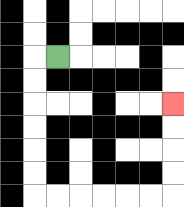{'start': '[2, 2]', 'end': '[7, 4]', 'path_directions': 'L,D,D,D,D,D,D,R,R,R,R,R,R,U,U,U,U', 'path_coordinates': '[[2, 2], [1, 2], [1, 3], [1, 4], [1, 5], [1, 6], [1, 7], [1, 8], [2, 8], [3, 8], [4, 8], [5, 8], [6, 8], [7, 8], [7, 7], [7, 6], [7, 5], [7, 4]]'}